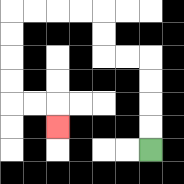{'start': '[6, 6]', 'end': '[2, 5]', 'path_directions': 'U,U,U,U,L,L,U,U,L,L,L,L,D,D,D,D,R,R,D', 'path_coordinates': '[[6, 6], [6, 5], [6, 4], [6, 3], [6, 2], [5, 2], [4, 2], [4, 1], [4, 0], [3, 0], [2, 0], [1, 0], [0, 0], [0, 1], [0, 2], [0, 3], [0, 4], [1, 4], [2, 4], [2, 5]]'}